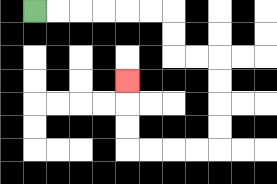{'start': '[1, 0]', 'end': '[5, 3]', 'path_directions': 'R,R,R,R,R,R,D,D,R,R,D,D,D,D,L,L,L,L,U,U,U', 'path_coordinates': '[[1, 0], [2, 0], [3, 0], [4, 0], [5, 0], [6, 0], [7, 0], [7, 1], [7, 2], [8, 2], [9, 2], [9, 3], [9, 4], [9, 5], [9, 6], [8, 6], [7, 6], [6, 6], [5, 6], [5, 5], [5, 4], [5, 3]]'}